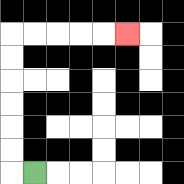{'start': '[1, 7]', 'end': '[5, 1]', 'path_directions': 'L,U,U,U,U,U,U,R,R,R,R,R', 'path_coordinates': '[[1, 7], [0, 7], [0, 6], [0, 5], [0, 4], [0, 3], [0, 2], [0, 1], [1, 1], [2, 1], [3, 1], [4, 1], [5, 1]]'}